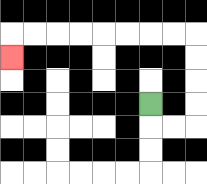{'start': '[6, 4]', 'end': '[0, 2]', 'path_directions': 'D,R,R,U,U,U,U,L,L,L,L,L,L,L,L,D', 'path_coordinates': '[[6, 4], [6, 5], [7, 5], [8, 5], [8, 4], [8, 3], [8, 2], [8, 1], [7, 1], [6, 1], [5, 1], [4, 1], [3, 1], [2, 1], [1, 1], [0, 1], [0, 2]]'}